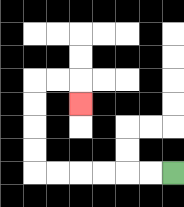{'start': '[7, 7]', 'end': '[3, 4]', 'path_directions': 'L,L,L,L,L,L,U,U,U,U,R,R,D', 'path_coordinates': '[[7, 7], [6, 7], [5, 7], [4, 7], [3, 7], [2, 7], [1, 7], [1, 6], [1, 5], [1, 4], [1, 3], [2, 3], [3, 3], [3, 4]]'}